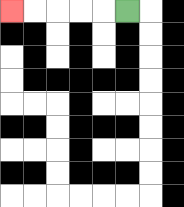{'start': '[5, 0]', 'end': '[0, 0]', 'path_directions': 'L,L,L,L,L', 'path_coordinates': '[[5, 0], [4, 0], [3, 0], [2, 0], [1, 0], [0, 0]]'}